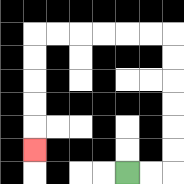{'start': '[5, 7]', 'end': '[1, 6]', 'path_directions': 'R,R,U,U,U,U,U,U,L,L,L,L,L,L,D,D,D,D,D', 'path_coordinates': '[[5, 7], [6, 7], [7, 7], [7, 6], [7, 5], [7, 4], [7, 3], [7, 2], [7, 1], [6, 1], [5, 1], [4, 1], [3, 1], [2, 1], [1, 1], [1, 2], [1, 3], [1, 4], [1, 5], [1, 6]]'}